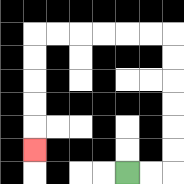{'start': '[5, 7]', 'end': '[1, 6]', 'path_directions': 'R,R,U,U,U,U,U,U,L,L,L,L,L,L,D,D,D,D,D', 'path_coordinates': '[[5, 7], [6, 7], [7, 7], [7, 6], [7, 5], [7, 4], [7, 3], [7, 2], [7, 1], [6, 1], [5, 1], [4, 1], [3, 1], [2, 1], [1, 1], [1, 2], [1, 3], [1, 4], [1, 5], [1, 6]]'}